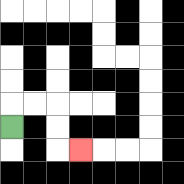{'start': '[0, 5]', 'end': '[3, 6]', 'path_directions': 'U,R,R,D,D,R', 'path_coordinates': '[[0, 5], [0, 4], [1, 4], [2, 4], [2, 5], [2, 6], [3, 6]]'}